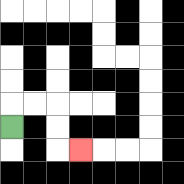{'start': '[0, 5]', 'end': '[3, 6]', 'path_directions': 'U,R,R,D,D,R', 'path_coordinates': '[[0, 5], [0, 4], [1, 4], [2, 4], [2, 5], [2, 6], [3, 6]]'}